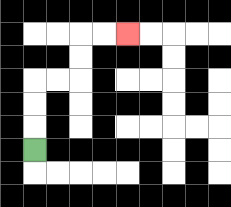{'start': '[1, 6]', 'end': '[5, 1]', 'path_directions': 'U,U,U,R,R,U,U,R,R', 'path_coordinates': '[[1, 6], [1, 5], [1, 4], [1, 3], [2, 3], [3, 3], [3, 2], [3, 1], [4, 1], [5, 1]]'}